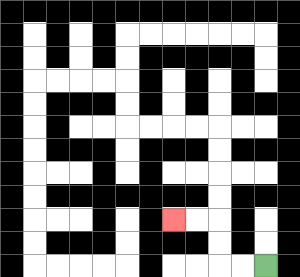{'start': '[11, 11]', 'end': '[7, 9]', 'path_directions': 'L,L,U,U,L,L', 'path_coordinates': '[[11, 11], [10, 11], [9, 11], [9, 10], [9, 9], [8, 9], [7, 9]]'}